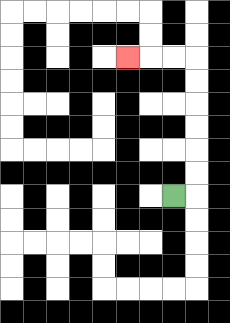{'start': '[7, 8]', 'end': '[5, 2]', 'path_directions': 'R,U,U,U,U,U,U,L,L,L', 'path_coordinates': '[[7, 8], [8, 8], [8, 7], [8, 6], [8, 5], [8, 4], [8, 3], [8, 2], [7, 2], [6, 2], [5, 2]]'}